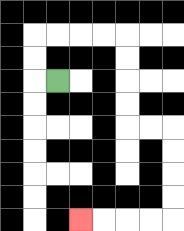{'start': '[2, 3]', 'end': '[3, 9]', 'path_directions': 'L,U,U,R,R,R,R,D,D,D,D,R,R,D,D,D,D,L,L,L,L', 'path_coordinates': '[[2, 3], [1, 3], [1, 2], [1, 1], [2, 1], [3, 1], [4, 1], [5, 1], [5, 2], [5, 3], [5, 4], [5, 5], [6, 5], [7, 5], [7, 6], [7, 7], [7, 8], [7, 9], [6, 9], [5, 9], [4, 9], [3, 9]]'}